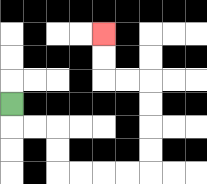{'start': '[0, 4]', 'end': '[4, 1]', 'path_directions': 'D,R,R,D,D,R,R,R,R,U,U,U,U,L,L,U,U', 'path_coordinates': '[[0, 4], [0, 5], [1, 5], [2, 5], [2, 6], [2, 7], [3, 7], [4, 7], [5, 7], [6, 7], [6, 6], [6, 5], [6, 4], [6, 3], [5, 3], [4, 3], [4, 2], [4, 1]]'}